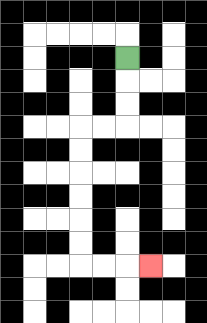{'start': '[5, 2]', 'end': '[6, 11]', 'path_directions': 'D,D,D,L,L,D,D,D,D,D,D,R,R,R', 'path_coordinates': '[[5, 2], [5, 3], [5, 4], [5, 5], [4, 5], [3, 5], [3, 6], [3, 7], [3, 8], [3, 9], [3, 10], [3, 11], [4, 11], [5, 11], [6, 11]]'}